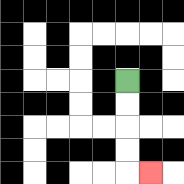{'start': '[5, 3]', 'end': '[6, 7]', 'path_directions': 'D,D,D,D,R', 'path_coordinates': '[[5, 3], [5, 4], [5, 5], [5, 6], [5, 7], [6, 7]]'}